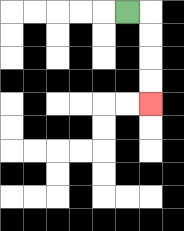{'start': '[5, 0]', 'end': '[6, 4]', 'path_directions': 'R,D,D,D,D', 'path_coordinates': '[[5, 0], [6, 0], [6, 1], [6, 2], [6, 3], [6, 4]]'}